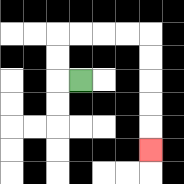{'start': '[3, 3]', 'end': '[6, 6]', 'path_directions': 'L,U,U,R,R,R,R,D,D,D,D,D', 'path_coordinates': '[[3, 3], [2, 3], [2, 2], [2, 1], [3, 1], [4, 1], [5, 1], [6, 1], [6, 2], [6, 3], [6, 4], [6, 5], [6, 6]]'}